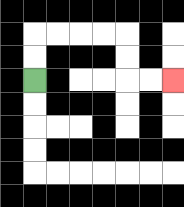{'start': '[1, 3]', 'end': '[7, 3]', 'path_directions': 'U,U,R,R,R,R,D,D,R,R', 'path_coordinates': '[[1, 3], [1, 2], [1, 1], [2, 1], [3, 1], [4, 1], [5, 1], [5, 2], [5, 3], [6, 3], [7, 3]]'}